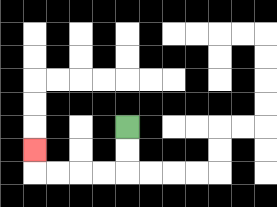{'start': '[5, 5]', 'end': '[1, 6]', 'path_directions': 'D,D,L,L,L,L,U', 'path_coordinates': '[[5, 5], [5, 6], [5, 7], [4, 7], [3, 7], [2, 7], [1, 7], [1, 6]]'}